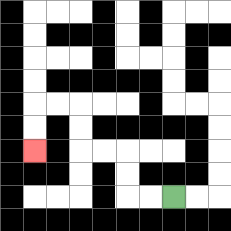{'start': '[7, 8]', 'end': '[1, 6]', 'path_directions': 'L,L,U,U,L,L,U,U,L,L,D,D', 'path_coordinates': '[[7, 8], [6, 8], [5, 8], [5, 7], [5, 6], [4, 6], [3, 6], [3, 5], [3, 4], [2, 4], [1, 4], [1, 5], [1, 6]]'}